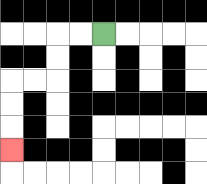{'start': '[4, 1]', 'end': '[0, 6]', 'path_directions': 'L,L,D,D,L,L,D,D,D', 'path_coordinates': '[[4, 1], [3, 1], [2, 1], [2, 2], [2, 3], [1, 3], [0, 3], [0, 4], [0, 5], [0, 6]]'}